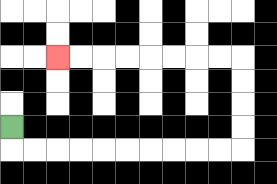{'start': '[0, 5]', 'end': '[2, 2]', 'path_directions': 'D,R,R,R,R,R,R,R,R,R,R,U,U,U,U,L,L,L,L,L,L,L,L', 'path_coordinates': '[[0, 5], [0, 6], [1, 6], [2, 6], [3, 6], [4, 6], [5, 6], [6, 6], [7, 6], [8, 6], [9, 6], [10, 6], [10, 5], [10, 4], [10, 3], [10, 2], [9, 2], [8, 2], [7, 2], [6, 2], [5, 2], [4, 2], [3, 2], [2, 2]]'}